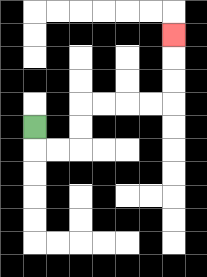{'start': '[1, 5]', 'end': '[7, 1]', 'path_directions': 'D,R,R,U,U,R,R,R,R,U,U,U', 'path_coordinates': '[[1, 5], [1, 6], [2, 6], [3, 6], [3, 5], [3, 4], [4, 4], [5, 4], [6, 4], [7, 4], [7, 3], [7, 2], [7, 1]]'}